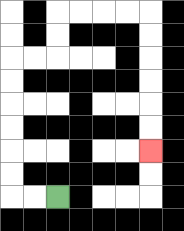{'start': '[2, 8]', 'end': '[6, 6]', 'path_directions': 'L,L,U,U,U,U,U,U,R,R,U,U,R,R,R,R,D,D,D,D,D,D', 'path_coordinates': '[[2, 8], [1, 8], [0, 8], [0, 7], [0, 6], [0, 5], [0, 4], [0, 3], [0, 2], [1, 2], [2, 2], [2, 1], [2, 0], [3, 0], [4, 0], [5, 0], [6, 0], [6, 1], [6, 2], [6, 3], [6, 4], [6, 5], [6, 6]]'}